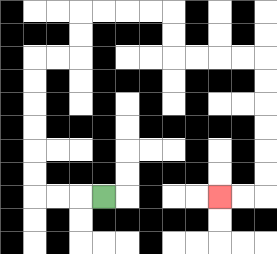{'start': '[4, 8]', 'end': '[9, 8]', 'path_directions': 'L,L,L,U,U,U,U,U,U,R,R,U,U,R,R,R,R,D,D,R,R,R,R,D,D,D,D,D,D,L,L', 'path_coordinates': '[[4, 8], [3, 8], [2, 8], [1, 8], [1, 7], [1, 6], [1, 5], [1, 4], [1, 3], [1, 2], [2, 2], [3, 2], [3, 1], [3, 0], [4, 0], [5, 0], [6, 0], [7, 0], [7, 1], [7, 2], [8, 2], [9, 2], [10, 2], [11, 2], [11, 3], [11, 4], [11, 5], [11, 6], [11, 7], [11, 8], [10, 8], [9, 8]]'}